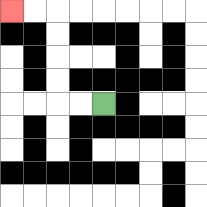{'start': '[4, 4]', 'end': '[0, 0]', 'path_directions': 'L,L,U,U,U,U,L,L', 'path_coordinates': '[[4, 4], [3, 4], [2, 4], [2, 3], [2, 2], [2, 1], [2, 0], [1, 0], [0, 0]]'}